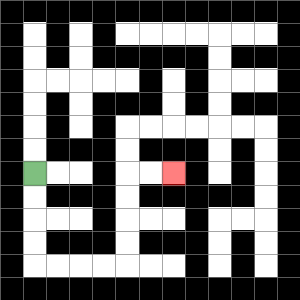{'start': '[1, 7]', 'end': '[7, 7]', 'path_directions': 'D,D,D,D,R,R,R,R,U,U,U,U,R,R', 'path_coordinates': '[[1, 7], [1, 8], [1, 9], [1, 10], [1, 11], [2, 11], [3, 11], [4, 11], [5, 11], [5, 10], [5, 9], [5, 8], [5, 7], [6, 7], [7, 7]]'}